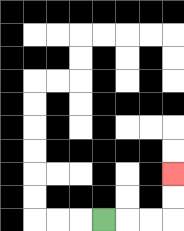{'start': '[4, 9]', 'end': '[7, 7]', 'path_directions': 'R,R,R,U,U', 'path_coordinates': '[[4, 9], [5, 9], [6, 9], [7, 9], [7, 8], [7, 7]]'}